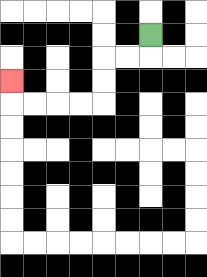{'start': '[6, 1]', 'end': '[0, 3]', 'path_directions': 'D,L,L,D,D,L,L,L,L,U', 'path_coordinates': '[[6, 1], [6, 2], [5, 2], [4, 2], [4, 3], [4, 4], [3, 4], [2, 4], [1, 4], [0, 4], [0, 3]]'}